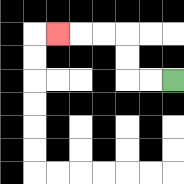{'start': '[7, 3]', 'end': '[2, 1]', 'path_directions': 'L,L,U,U,L,L,L', 'path_coordinates': '[[7, 3], [6, 3], [5, 3], [5, 2], [5, 1], [4, 1], [3, 1], [2, 1]]'}